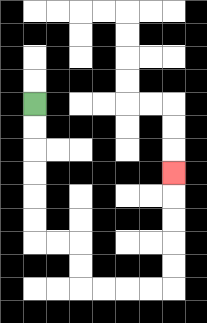{'start': '[1, 4]', 'end': '[7, 7]', 'path_directions': 'D,D,D,D,D,D,R,R,D,D,R,R,R,R,U,U,U,U,U', 'path_coordinates': '[[1, 4], [1, 5], [1, 6], [1, 7], [1, 8], [1, 9], [1, 10], [2, 10], [3, 10], [3, 11], [3, 12], [4, 12], [5, 12], [6, 12], [7, 12], [7, 11], [7, 10], [7, 9], [7, 8], [7, 7]]'}